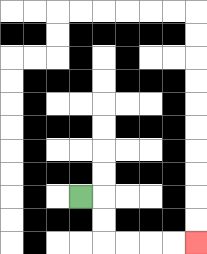{'start': '[3, 8]', 'end': '[8, 10]', 'path_directions': 'R,D,D,R,R,R,R', 'path_coordinates': '[[3, 8], [4, 8], [4, 9], [4, 10], [5, 10], [6, 10], [7, 10], [8, 10]]'}